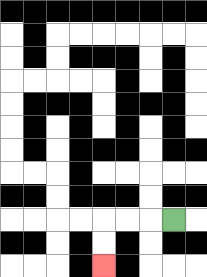{'start': '[7, 9]', 'end': '[4, 11]', 'path_directions': 'L,L,L,D,D', 'path_coordinates': '[[7, 9], [6, 9], [5, 9], [4, 9], [4, 10], [4, 11]]'}